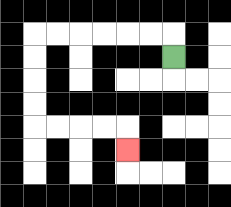{'start': '[7, 2]', 'end': '[5, 6]', 'path_directions': 'U,L,L,L,L,L,L,D,D,D,D,R,R,R,R,D', 'path_coordinates': '[[7, 2], [7, 1], [6, 1], [5, 1], [4, 1], [3, 1], [2, 1], [1, 1], [1, 2], [1, 3], [1, 4], [1, 5], [2, 5], [3, 5], [4, 5], [5, 5], [5, 6]]'}